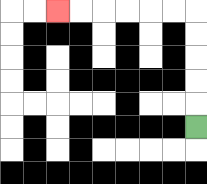{'start': '[8, 5]', 'end': '[2, 0]', 'path_directions': 'U,U,U,U,U,L,L,L,L,L,L', 'path_coordinates': '[[8, 5], [8, 4], [8, 3], [8, 2], [8, 1], [8, 0], [7, 0], [6, 0], [5, 0], [4, 0], [3, 0], [2, 0]]'}